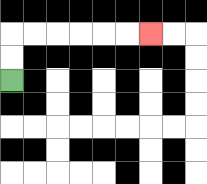{'start': '[0, 3]', 'end': '[6, 1]', 'path_directions': 'U,U,R,R,R,R,R,R', 'path_coordinates': '[[0, 3], [0, 2], [0, 1], [1, 1], [2, 1], [3, 1], [4, 1], [5, 1], [6, 1]]'}